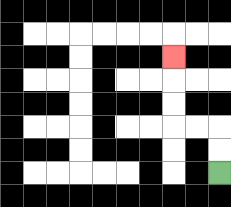{'start': '[9, 7]', 'end': '[7, 2]', 'path_directions': 'U,U,L,L,U,U,U', 'path_coordinates': '[[9, 7], [9, 6], [9, 5], [8, 5], [7, 5], [7, 4], [7, 3], [7, 2]]'}